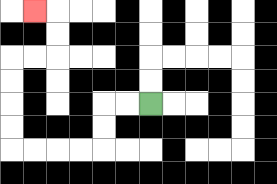{'start': '[6, 4]', 'end': '[1, 0]', 'path_directions': 'L,L,D,D,L,L,L,L,U,U,U,U,R,R,U,U,L', 'path_coordinates': '[[6, 4], [5, 4], [4, 4], [4, 5], [4, 6], [3, 6], [2, 6], [1, 6], [0, 6], [0, 5], [0, 4], [0, 3], [0, 2], [1, 2], [2, 2], [2, 1], [2, 0], [1, 0]]'}